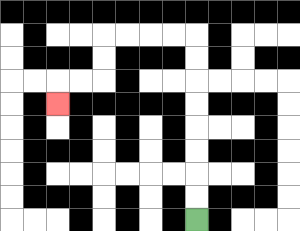{'start': '[8, 9]', 'end': '[2, 4]', 'path_directions': 'U,U,U,U,U,U,U,U,L,L,L,L,D,D,L,L,D', 'path_coordinates': '[[8, 9], [8, 8], [8, 7], [8, 6], [8, 5], [8, 4], [8, 3], [8, 2], [8, 1], [7, 1], [6, 1], [5, 1], [4, 1], [4, 2], [4, 3], [3, 3], [2, 3], [2, 4]]'}